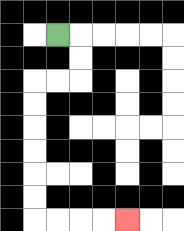{'start': '[2, 1]', 'end': '[5, 9]', 'path_directions': 'R,D,D,L,L,D,D,D,D,D,D,R,R,R,R', 'path_coordinates': '[[2, 1], [3, 1], [3, 2], [3, 3], [2, 3], [1, 3], [1, 4], [1, 5], [1, 6], [1, 7], [1, 8], [1, 9], [2, 9], [3, 9], [4, 9], [5, 9]]'}